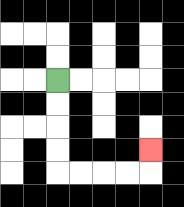{'start': '[2, 3]', 'end': '[6, 6]', 'path_directions': 'D,D,D,D,R,R,R,R,U', 'path_coordinates': '[[2, 3], [2, 4], [2, 5], [2, 6], [2, 7], [3, 7], [4, 7], [5, 7], [6, 7], [6, 6]]'}